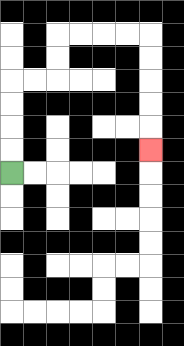{'start': '[0, 7]', 'end': '[6, 6]', 'path_directions': 'U,U,U,U,R,R,U,U,R,R,R,R,D,D,D,D,D', 'path_coordinates': '[[0, 7], [0, 6], [0, 5], [0, 4], [0, 3], [1, 3], [2, 3], [2, 2], [2, 1], [3, 1], [4, 1], [5, 1], [6, 1], [6, 2], [6, 3], [6, 4], [6, 5], [6, 6]]'}